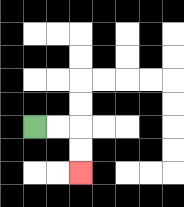{'start': '[1, 5]', 'end': '[3, 7]', 'path_directions': 'R,R,D,D', 'path_coordinates': '[[1, 5], [2, 5], [3, 5], [3, 6], [3, 7]]'}